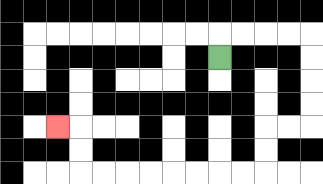{'start': '[9, 2]', 'end': '[2, 5]', 'path_directions': 'U,R,R,R,R,D,D,D,D,L,L,D,D,L,L,L,L,L,L,L,L,U,U,L', 'path_coordinates': '[[9, 2], [9, 1], [10, 1], [11, 1], [12, 1], [13, 1], [13, 2], [13, 3], [13, 4], [13, 5], [12, 5], [11, 5], [11, 6], [11, 7], [10, 7], [9, 7], [8, 7], [7, 7], [6, 7], [5, 7], [4, 7], [3, 7], [3, 6], [3, 5], [2, 5]]'}